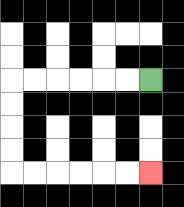{'start': '[6, 3]', 'end': '[6, 7]', 'path_directions': 'L,L,L,L,L,L,D,D,D,D,R,R,R,R,R,R', 'path_coordinates': '[[6, 3], [5, 3], [4, 3], [3, 3], [2, 3], [1, 3], [0, 3], [0, 4], [0, 5], [0, 6], [0, 7], [1, 7], [2, 7], [3, 7], [4, 7], [5, 7], [6, 7]]'}